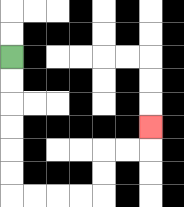{'start': '[0, 2]', 'end': '[6, 5]', 'path_directions': 'D,D,D,D,D,D,R,R,R,R,U,U,R,R,U', 'path_coordinates': '[[0, 2], [0, 3], [0, 4], [0, 5], [0, 6], [0, 7], [0, 8], [1, 8], [2, 8], [3, 8], [4, 8], [4, 7], [4, 6], [5, 6], [6, 6], [6, 5]]'}